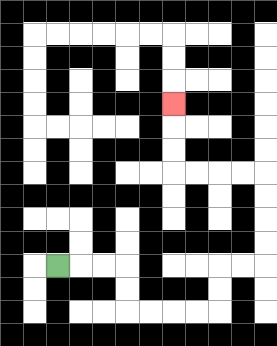{'start': '[2, 11]', 'end': '[7, 4]', 'path_directions': 'R,R,R,D,D,R,R,R,R,U,U,R,R,U,U,U,U,L,L,L,L,U,U,U', 'path_coordinates': '[[2, 11], [3, 11], [4, 11], [5, 11], [5, 12], [5, 13], [6, 13], [7, 13], [8, 13], [9, 13], [9, 12], [9, 11], [10, 11], [11, 11], [11, 10], [11, 9], [11, 8], [11, 7], [10, 7], [9, 7], [8, 7], [7, 7], [7, 6], [7, 5], [7, 4]]'}